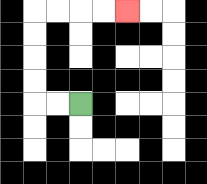{'start': '[3, 4]', 'end': '[5, 0]', 'path_directions': 'L,L,U,U,U,U,R,R,R,R', 'path_coordinates': '[[3, 4], [2, 4], [1, 4], [1, 3], [1, 2], [1, 1], [1, 0], [2, 0], [3, 0], [4, 0], [5, 0]]'}